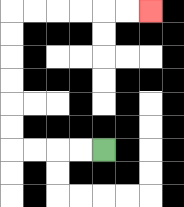{'start': '[4, 6]', 'end': '[6, 0]', 'path_directions': 'L,L,L,L,U,U,U,U,U,U,R,R,R,R,R,R', 'path_coordinates': '[[4, 6], [3, 6], [2, 6], [1, 6], [0, 6], [0, 5], [0, 4], [0, 3], [0, 2], [0, 1], [0, 0], [1, 0], [2, 0], [3, 0], [4, 0], [5, 0], [6, 0]]'}